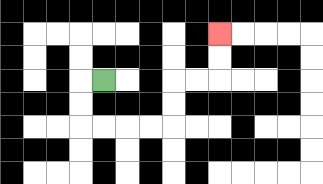{'start': '[4, 3]', 'end': '[9, 1]', 'path_directions': 'L,D,D,R,R,R,R,U,U,R,R,U,U', 'path_coordinates': '[[4, 3], [3, 3], [3, 4], [3, 5], [4, 5], [5, 5], [6, 5], [7, 5], [7, 4], [7, 3], [8, 3], [9, 3], [9, 2], [9, 1]]'}